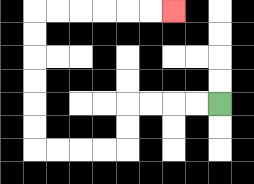{'start': '[9, 4]', 'end': '[7, 0]', 'path_directions': 'L,L,L,L,D,D,L,L,L,L,U,U,U,U,U,U,R,R,R,R,R,R', 'path_coordinates': '[[9, 4], [8, 4], [7, 4], [6, 4], [5, 4], [5, 5], [5, 6], [4, 6], [3, 6], [2, 6], [1, 6], [1, 5], [1, 4], [1, 3], [1, 2], [1, 1], [1, 0], [2, 0], [3, 0], [4, 0], [5, 0], [6, 0], [7, 0]]'}